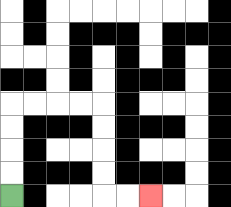{'start': '[0, 8]', 'end': '[6, 8]', 'path_directions': 'U,U,U,U,R,R,R,R,D,D,D,D,R,R', 'path_coordinates': '[[0, 8], [0, 7], [0, 6], [0, 5], [0, 4], [1, 4], [2, 4], [3, 4], [4, 4], [4, 5], [4, 6], [4, 7], [4, 8], [5, 8], [6, 8]]'}